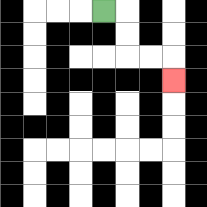{'start': '[4, 0]', 'end': '[7, 3]', 'path_directions': 'R,D,D,R,R,D', 'path_coordinates': '[[4, 0], [5, 0], [5, 1], [5, 2], [6, 2], [7, 2], [7, 3]]'}